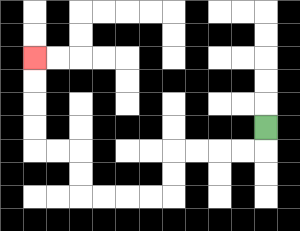{'start': '[11, 5]', 'end': '[1, 2]', 'path_directions': 'D,L,L,L,L,D,D,L,L,L,L,U,U,L,L,U,U,U,U', 'path_coordinates': '[[11, 5], [11, 6], [10, 6], [9, 6], [8, 6], [7, 6], [7, 7], [7, 8], [6, 8], [5, 8], [4, 8], [3, 8], [3, 7], [3, 6], [2, 6], [1, 6], [1, 5], [1, 4], [1, 3], [1, 2]]'}